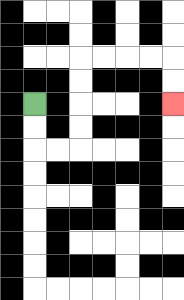{'start': '[1, 4]', 'end': '[7, 4]', 'path_directions': 'D,D,R,R,U,U,U,U,R,R,R,R,D,D', 'path_coordinates': '[[1, 4], [1, 5], [1, 6], [2, 6], [3, 6], [3, 5], [3, 4], [3, 3], [3, 2], [4, 2], [5, 2], [6, 2], [7, 2], [7, 3], [7, 4]]'}